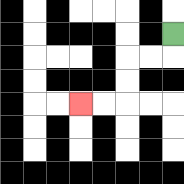{'start': '[7, 1]', 'end': '[3, 4]', 'path_directions': 'D,L,L,D,D,L,L', 'path_coordinates': '[[7, 1], [7, 2], [6, 2], [5, 2], [5, 3], [5, 4], [4, 4], [3, 4]]'}